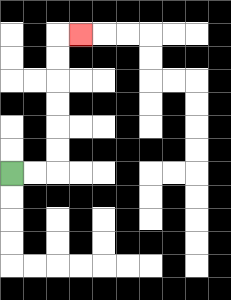{'start': '[0, 7]', 'end': '[3, 1]', 'path_directions': 'R,R,U,U,U,U,U,U,R', 'path_coordinates': '[[0, 7], [1, 7], [2, 7], [2, 6], [2, 5], [2, 4], [2, 3], [2, 2], [2, 1], [3, 1]]'}